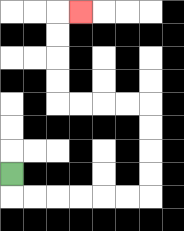{'start': '[0, 7]', 'end': '[3, 0]', 'path_directions': 'D,R,R,R,R,R,R,U,U,U,U,L,L,L,L,U,U,U,U,R', 'path_coordinates': '[[0, 7], [0, 8], [1, 8], [2, 8], [3, 8], [4, 8], [5, 8], [6, 8], [6, 7], [6, 6], [6, 5], [6, 4], [5, 4], [4, 4], [3, 4], [2, 4], [2, 3], [2, 2], [2, 1], [2, 0], [3, 0]]'}